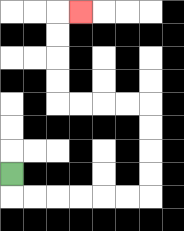{'start': '[0, 7]', 'end': '[3, 0]', 'path_directions': 'D,R,R,R,R,R,R,U,U,U,U,L,L,L,L,U,U,U,U,R', 'path_coordinates': '[[0, 7], [0, 8], [1, 8], [2, 8], [3, 8], [4, 8], [5, 8], [6, 8], [6, 7], [6, 6], [6, 5], [6, 4], [5, 4], [4, 4], [3, 4], [2, 4], [2, 3], [2, 2], [2, 1], [2, 0], [3, 0]]'}